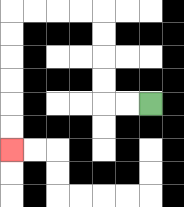{'start': '[6, 4]', 'end': '[0, 6]', 'path_directions': 'L,L,U,U,U,U,L,L,L,L,D,D,D,D,D,D', 'path_coordinates': '[[6, 4], [5, 4], [4, 4], [4, 3], [4, 2], [4, 1], [4, 0], [3, 0], [2, 0], [1, 0], [0, 0], [0, 1], [0, 2], [0, 3], [0, 4], [0, 5], [0, 6]]'}